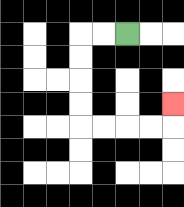{'start': '[5, 1]', 'end': '[7, 4]', 'path_directions': 'L,L,D,D,D,D,R,R,R,R,U', 'path_coordinates': '[[5, 1], [4, 1], [3, 1], [3, 2], [3, 3], [3, 4], [3, 5], [4, 5], [5, 5], [6, 5], [7, 5], [7, 4]]'}